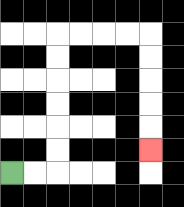{'start': '[0, 7]', 'end': '[6, 6]', 'path_directions': 'R,R,U,U,U,U,U,U,R,R,R,R,D,D,D,D,D', 'path_coordinates': '[[0, 7], [1, 7], [2, 7], [2, 6], [2, 5], [2, 4], [2, 3], [2, 2], [2, 1], [3, 1], [4, 1], [5, 1], [6, 1], [6, 2], [6, 3], [6, 4], [6, 5], [6, 6]]'}